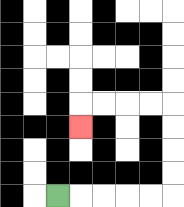{'start': '[2, 8]', 'end': '[3, 5]', 'path_directions': 'R,R,R,R,R,U,U,U,U,L,L,L,L,D', 'path_coordinates': '[[2, 8], [3, 8], [4, 8], [5, 8], [6, 8], [7, 8], [7, 7], [7, 6], [7, 5], [7, 4], [6, 4], [5, 4], [4, 4], [3, 4], [3, 5]]'}